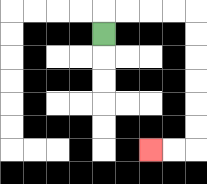{'start': '[4, 1]', 'end': '[6, 6]', 'path_directions': 'U,R,R,R,R,D,D,D,D,D,D,L,L', 'path_coordinates': '[[4, 1], [4, 0], [5, 0], [6, 0], [7, 0], [8, 0], [8, 1], [8, 2], [8, 3], [8, 4], [8, 5], [8, 6], [7, 6], [6, 6]]'}